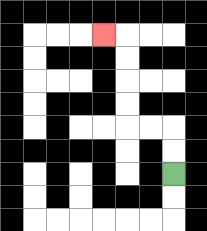{'start': '[7, 7]', 'end': '[4, 1]', 'path_directions': 'U,U,L,L,U,U,U,U,L', 'path_coordinates': '[[7, 7], [7, 6], [7, 5], [6, 5], [5, 5], [5, 4], [5, 3], [5, 2], [5, 1], [4, 1]]'}